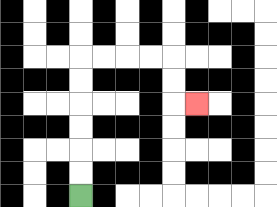{'start': '[3, 8]', 'end': '[8, 4]', 'path_directions': 'U,U,U,U,U,U,R,R,R,R,D,D,R', 'path_coordinates': '[[3, 8], [3, 7], [3, 6], [3, 5], [3, 4], [3, 3], [3, 2], [4, 2], [5, 2], [6, 2], [7, 2], [7, 3], [7, 4], [8, 4]]'}